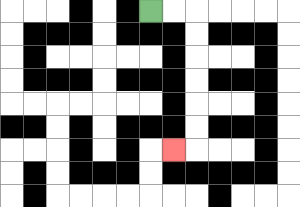{'start': '[6, 0]', 'end': '[7, 6]', 'path_directions': 'R,R,D,D,D,D,D,D,L', 'path_coordinates': '[[6, 0], [7, 0], [8, 0], [8, 1], [8, 2], [8, 3], [8, 4], [8, 5], [8, 6], [7, 6]]'}